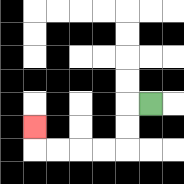{'start': '[6, 4]', 'end': '[1, 5]', 'path_directions': 'L,D,D,L,L,L,L,U', 'path_coordinates': '[[6, 4], [5, 4], [5, 5], [5, 6], [4, 6], [3, 6], [2, 6], [1, 6], [1, 5]]'}